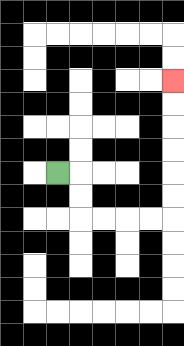{'start': '[2, 7]', 'end': '[7, 3]', 'path_directions': 'R,D,D,R,R,R,R,U,U,U,U,U,U', 'path_coordinates': '[[2, 7], [3, 7], [3, 8], [3, 9], [4, 9], [5, 9], [6, 9], [7, 9], [7, 8], [7, 7], [7, 6], [7, 5], [7, 4], [7, 3]]'}